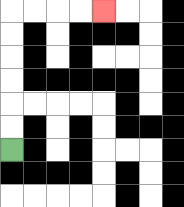{'start': '[0, 6]', 'end': '[4, 0]', 'path_directions': 'U,U,U,U,U,U,R,R,R,R', 'path_coordinates': '[[0, 6], [0, 5], [0, 4], [0, 3], [0, 2], [0, 1], [0, 0], [1, 0], [2, 0], [3, 0], [4, 0]]'}